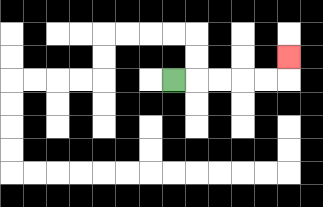{'start': '[7, 3]', 'end': '[12, 2]', 'path_directions': 'R,R,R,R,R,U', 'path_coordinates': '[[7, 3], [8, 3], [9, 3], [10, 3], [11, 3], [12, 3], [12, 2]]'}